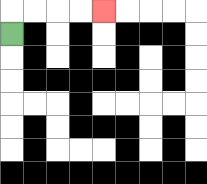{'start': '[0, 1]', 'end': '[4, 0]', 'path_directions': 'U,R,R,R,R', 'path_coordinates': '[[0, 1], [0, 0], [1, 0], [2, 0], [3, 0], [4, 0]]'}